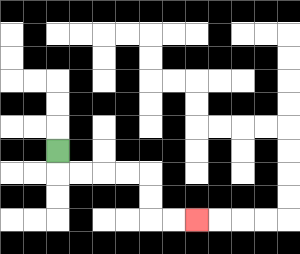{'start': '[2, 6]', 'end': '[8, 9]', 'path_directions': 'D,R,R,R,R,D,D,R,R', 'path_coordinates': '[[2, 6], [2, 7], [3, 7], [4, 7], [5, 7], [6, 7], [6, 8], [6, 9], [7, 9], [8, 9]]'}